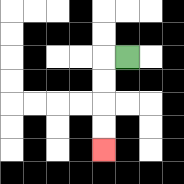{'start': '[5, 2]', 'end': '[4, 6]', 'path_directions': 'L,D,D,D,D', 'path_coordinates': '[[5, 2], [4, 2], [4, 3], [4, 4], [4, 5], [4, 6]]'}